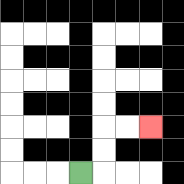{'start': '[3, 7]', 'end': '[6, 5]', 'path_directions': 'R,U,U,R,R', 'path_coordinates': '[[3, 7], [4, 7], [4, 6], [4, 5], [5, 5], [6, 5]]'}